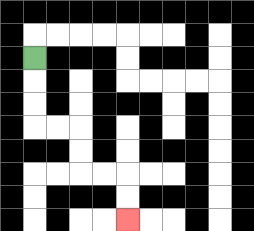{'start': '[1, 2]', 'end': '[5, 9]', 'path_directions': 'D,D,D,R,R,D,D,R,R,D,D', 'path_coordinates': '[[1, 2], [1, 3], [1, 4], [1, 5], [2, 5], [3, 5], [3, 6], [3, 7], [4, 7], [5, 7], [5, 8], [5, 9]]'}